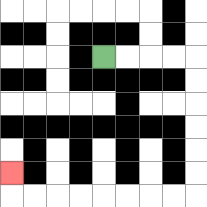{'start': '[4, 2]', 'end': '[0, 7]', 'path_directions': 'R,R,R,R,D,D,D,D,D,D,L,L,L,L,L,L,L,L,U', 'path_coordinates': '[[4, 2], [5, 2], [6, 2], [7, 2], [8, 2], [8, 3], [8, 4], [8, 5], [8, 6], [8, 7], [8, 8], [7, 8], [6, 8], [5, 8], [4, 8], [3, 8], [2, 8], [1, 8], [0, 8], [0, 7]]'}